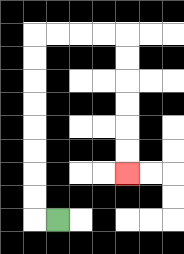{'start': '[2, 9]', 'end': '[5, 7]', 'path_directions': 'L,U,U,U,U,U,U,U,U,R,R,R,R,D,D,D,D,D,D', 'path_coordinates': '[[2, 9], [1, 9], [1, 8], [1, 7], [1, 6], [1, 5], [1, 4], [1, 3], [1, 2], [1, 1], [2, 1], [3, 1], [4, 1], [5, 1], [5, 2], [5, 3], [5, 4], [5, 5], [5, 6], [5, 7]]'}